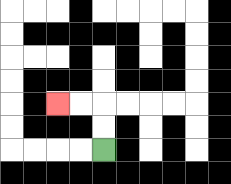{'start': '[4, 6]', 'end': '[2, 4]', 'path_directions': 'U,U,L,L', 'path_coordinates': '[[4, 6], [4, 5], [4, 4], [3, 4], [2, 4]]'}